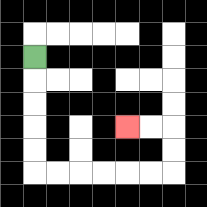{'start': '[1, 2]', 'end': '[5, 5]', 'path_directions': 'D,D,D,D,D,R,R,R,R,R,R,U,U,L,L', 'path_coordinates': '[[1, 2], [1, 3], [1, 4], [1, 5], [1, 6], [1, 7], [2, 7], [3, 7], [4, 7], [5, 7], [6, 7], [7, 7], [7, 6], [7, 5], [6, 5], [5, 5]]'}